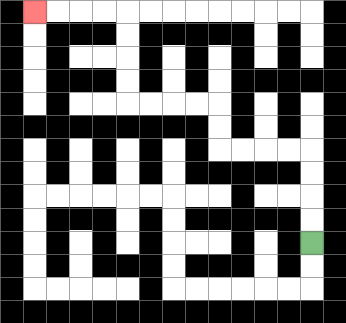{'start': '[13, 10]', 'end': '[1, 0]', 'path_directions': 'U,U,U,U,L,L,L,L,U,U,L,L,L,L,U,U,U,U,L,L,L,L', 'path_coordinates': '[[13, 10], [13, 9], [13, 8], [13, 7], [13, 6], [12, 6], [11, 6], [10, 6], [9, 6], [9, 5], [9, 4], [8, 4], [7, 4], [6, 4], [5, 4], [5, 3], [5, 2], [5, 1], [5, 0], [4, 0], [3, 0], [2, 0], [1, 0]]'}